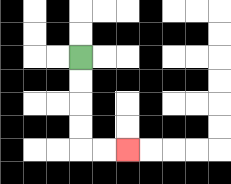{'start': '[3, 2]', 'end': '[5, 6]', 'path_directions': 'D,D,D,D,R,R', 'path_coordinates': '[[3, 2], [3, 3], [3, 4], [3, 5], [3, 6], [4, 6], [5, 6]]'}